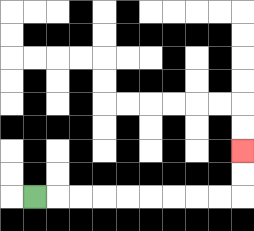{'start': '[1, 8]', 'end': '[10, 6]', 'path_directions': 'R,R,R,R,R,R,R,R,R,U,U', 'path_coordinates': '[[1, 8], [2, 8], [3, 8], [4, 8], [5, 8], [6, 8], [7, 8], [8, 8], [9, 8], [10, 8], [10, 7], [10, 6]]'}